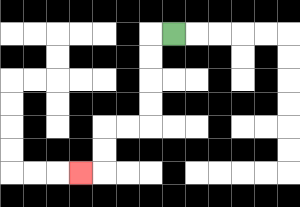{'start': '[7, 1]', 'end': '[3, 7]', 'path_directions': 'L,D,D,D,D,L,L,D,D,L', 'path_coordinates': '[[7, 1], [6, 1], [6, 2], [6, 3], [6, 4], [6, 5], [5, 5], [4, 5], [4, 6], [4, 7], [3, 7]]'}